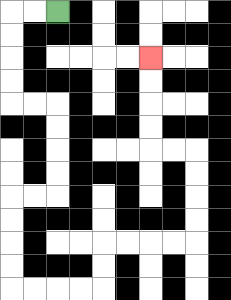{'start': '[2, 0]', 'end': '[6, 2]', 'path_directions': 'L,L,D,D,D,D,R,R,D,D,D,D,L,L,D,D,D,D,R,R,R,R,U,U,R,R,R,R,U,U,U,U,L,L,U,U,U,U', 'path_coordinates': '[[2, 0], [1, 0], [0, 0], [0, 1], [0, 2], [0, 3], [0, 4], [1, 4], [2, 4], [2, 5], [2, 6], [2, 7], [2, 8], [1, 8], [0, 8], [0, 9], [0, 10], [0, 11], [0, 12], [1, 12], [2, 12], [3, 12], [4, 12], [4, 11], [4, 10], [5, 10], [6, 10], [7, 10], [8, 10], [8, 9], [8, 8], [8, 7], [8, 6], [7, 6], [6, 6], [6, 5], [6, 4], [6, 3], [6, 2]]'}